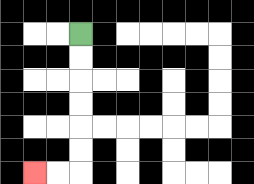{'start': '[3, 1]', 'end': '[1, 7]', 'path_directions': 'D,D,D,D,D,D,L,L', 'path_coordinates': '[[3, 1], [3, 2], [3, 3], [3, 4], [3, 5], [3, 6], [3, 7], [2, 7], [1, 7]]'}